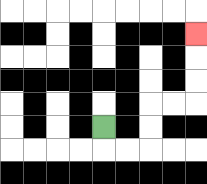{'start': '[4, 5]', 'end': '[8, 1]', 'path_directions': 'D,R,R,U,U,R,R,U,U,U', 'path_coordinates': '[[4, 5], [4, 6], [5, 6], [6, 6], [6, 5], [6, 4], [7, 4], [8, 4], [8, 3], [8, 2], [8, 1]]'}